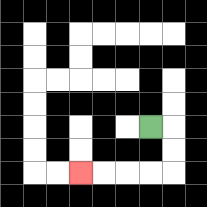{'start': '[6, 5]', 'end': '[3, 7]', 'path_directions': 'R,D,D,L,L,L,L', 'path_coordinates': '[[6, 5], [7, 5], [7, 6], [7, 7], [6, 7], [5, 7], [4, 7], [3, 7]]'}